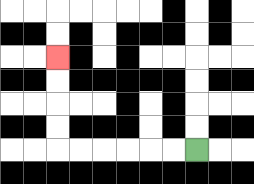{'start': '[8, 6]', 'end': '[2, 2]', 'path_directions': 'L,L,L,L,L,L,U,U,U,U', 'path_coordinates': '[[8, 6], [7, 6], [6, 6], [5, 6], [4, 6], [3, 6], [2, 6], [2, 5], [2, 4], [2, 3], [2, 2]]'}